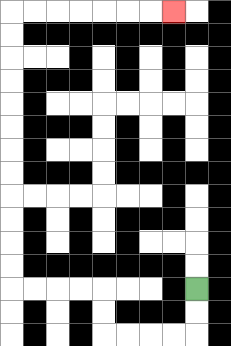{'start': '[8, 12]', 'end': '[7, 0]', 'path_directions': 'D,D,L,L,L,L,U,U,L,L,L,L,U,U,U,U,U,U,U,U,U,U,U,U,R,R,R,R,R,R,R', 'path_coordinates': '[[8, 12], [8, 13], [8, 14], [7, 14], [6, 14], [5, 14], [4, 14], [4, 13], [4, 12], [3, 12], [2, 12], [1, 12], [0, 12], [0, 11], [0, 10], [0, 9], [0, 8], [0, 7], [0, 6], [0, 5], [0, 4], [0, 3], [0, 2], [0, 1], [0, 0], [1, 0], [2, 0], [3, 0], [4, 0], [5, 0], [6, 0], [7, 0]]'}